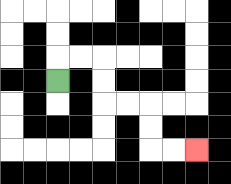{'start': '[2, 3]', 'end': '[8, 6]', 'path_directions': 'U,R,R,D,D,R,R,D,D,R,R', 'path_coordinates': '[[2, 3], [2, 2], [3, 2], [4, 2], [4, 3], [4, 4], [5, 4], [6, 4], [6, 5], [6, 6], [7, 6], [8, 6]]'}